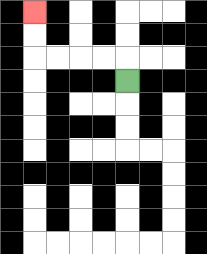{'start': '[5, 3]', 'end': '[1, 0]', 'path_directions': 'U,L,L,L,L,U,U', 'path_coordinates': '[[5, 3], [5, 2], [4, 2], [3, 2], [2, 2], [1, 2], [1, 1], [1, 0]]'}